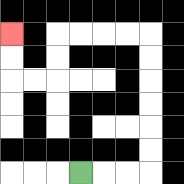{'start': '[3, 7]', 'end': '[0, 1]', 'path_directions': 'R,R,R,U,U,U,U,U,U,L,L,L,L,D,D,L,L,U,U', 'path_coordinates': '[[3, 7], [4, 7], [5, 7], [6, 7], [6, 6], [6, 5], [6, 4], [6, 3], [6, 2], [6, 1], [5, 1], [4, 1], [3, 1], [2, 1], [2, 2], [2, 3], [1, 3], [0, 3], [0, 2], [0, 1]]'}